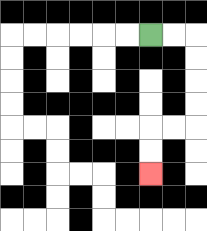{'start': '[6, 1]', 'end': '[6, 7]', 'path_directions': 'R,R,D,D,D,D,L,L,D,D', 'path_coordinates': '[[6, 1], [7, 1], [8, 1], [8, 2], [8, 3], [8, 4], [8, 5], [7, 5], [6, 5], [6, 6], [6, 7]]'}